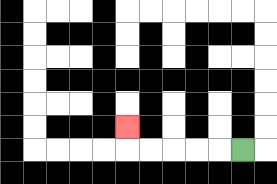{'start': '[10, 6]', 'end': '[5, 5]', 'path_directions': 'L,L,L,L,L,U', 'path_coordinates': '[[10, 6], [9, 6], [8, 6], [7, 6], [6, 6], [5, 6], [5, 5]]'}